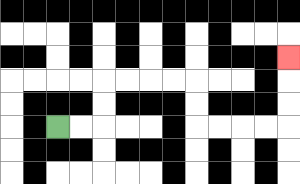{'start': '[2, 5]', 'end': '[12, 2]', 'path_directions': 'R,R,U,U,R,R,R,R,D,D,R,R,R,R,U,U,U', 'path_coordinates': '[[2, 5], [3, 5], [4, 5], [4, 4], [4, 3], [5, 3], [6, 3], [7, 3], [8, 3], [8, 4], [8, 5], [9, 5], [10, 5], [11, 5], [12, 5], [12, 4], [12, 3], [12, 2]]'}